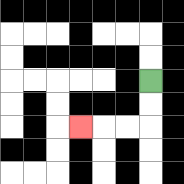{'start': '[6, 3]', 'end': '[3, 5]', 'path_directions': 'D,D,L,L,L', 'path_coordinates': '[[6, 3], [6, 4], [6, 5], [5, 5], [4, 5], [3, 5]]'}